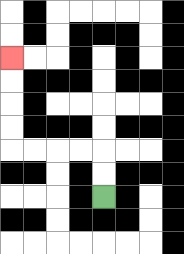{'start': '[4, 8]', 'end': '[0, 2]', 'path_directions': 'U,U,L,L,L,L,U,U,U,U', 'path_coordinates': '[[4, 8], [4, 7], [4, 6], [3, 6], [2, 6], [1, 6], [0, 6], [0, 5], [0, 4], [0, 3], [0, 2]]'}